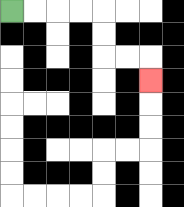{'start': '[0, 0]', 'end': '[6, 3]', 'path_directions': 'R,R,R,R,D,D,R,R,D', 'path_coordinates': '[[0, 0], [1, 0], [2, 0], [3, 0], [4, 0], [4, 1], [4, 2], [5, 2], [6, 2], [6, 3]]'}